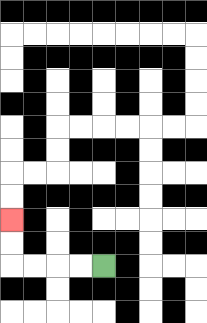{'start': '[4, 11]', 'end': '[0, 9]', 'path_directions': 'L,L,L,L,U,U', 'path_coordinates': '[[4, 11], [3, 11], [2, 11], [1, 11], [0, 11], [0, 10], [0, 9]]'}